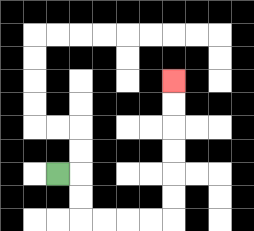{'start': '[2, 7]', 'end': '[7, 3]', 'path_directions': 'R,D,D,R,R,R,R,U,U,U,U,U,U', 'path_coordinates': '[[2, 7], [3, 7], [3, 8], [3, 9], [4, 9], [5, 9], [6, 9], [7, 9], [7, 8], [7, 7], [7, 6], [7, 5], [7, 4], [7, 3]]'}